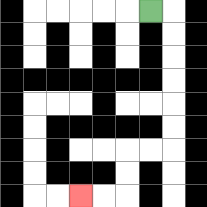{'start': '[6, 0]', 'end': '[3, 8]', 'path_directions': 'R,D,D,D,D,D,D,L,L,D,D,L,L', 'path_coordinates': '[[6, 0], [7, 0], [7, 1], [7, 2], [7, 3], [7, 4], [7, 5], [7, 6], [6, 6], [5, 6], [5, 7], [5, 8], [4, 8], [3, 8]]'}